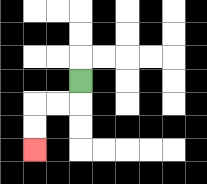{'start': '[3, 3]', 'end': '[1, 6]', 'path_directions': 'D,L,L,D,D', 'path_coordinates': '[[3, 3], [3, 4], [2, 4], [1, 4], [1, 5], [1, 6]]'}